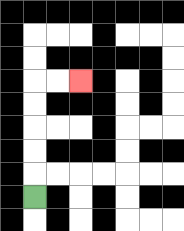{'start': '[1, 8]', 'end': '[3, 3]', 'path_directions': 'U,U,U,U,U,R,R', 'path_coordinates': '[[1, 8], [1, 7], [1, 6], [1, 5], [1, 4], [1, 3], [2, 3], [3, 3]]'}